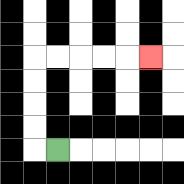{'start': '[2, 6]', 'end': '[6, 2]', 'path_directions': 'L,U,U,U,U,R,R,R,R,R', 'path_coordinates': '[[2, 6], [1, 6], [1, 5], [1, 4], [1, 3], [1, 2], [2, 2], [3, 2], [4, 2], [5, 2], [6, 2]]'}